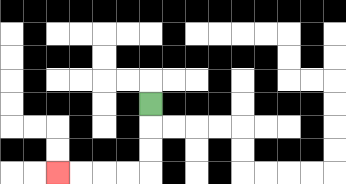{'start': '[6, 4]', 'end': '[2, 7]', 'path_directions': 'D,D,D,L,L,L,L', 'path_coordinates': '[[6, 4], [6, 5], [6, 6], [6, 7], [5, 7], [4, 7], [3, 7], [2, 7]]'}